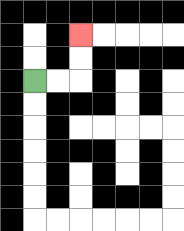{'start': '[1, 3]', 'end': '[3, 1]', 'path_directions': 'R,R,U,U', 'path_coordinates': '[[1, 3], [2, 3], [3, 3], [3, 2], [3, 1]]'}